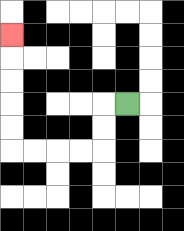{'start': '[5, 4]', 'end': '[0, 1]', 'path_directions': 'L,D,D,L,L,L,L,U,U,U,U,U', 'path_coordinates': '[[5, 4], [4, 4], [4, 5], [4, 6], [3, 6], [2, 6], [1, 6], [0, 6], [0, 5], [0, 4], [0, 3], [0, 2], [0, 1]]'}